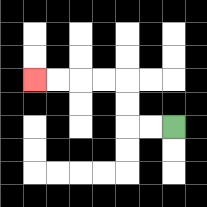{'start': '[7, 5]', 'end': '[1, 3]', 'path_directions': 'L,L,U,U,L,L,L,L', 'path_coordinates': '[[7, 5], [6, 5], [5, 5], [5, 4], [5, 3], [4, 3], [3, 3], [2, 3], [1, 3]]'}